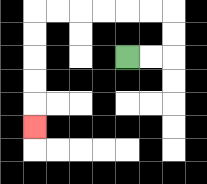{'start': '[5, 2]', 'end': '[1, 5]', 'path_directions': 'R,R,U,U,L,L,L,L,L,L,D,D,D,D,D', 'path_coordinates': '[[5, 2], [6, 2], [7, 2], [7, 1], [7, 0], [6, 0], [5, 0], [4, 0], [3, 0], [2, 0], [1, 0], [1, 1], [1, 2], [1, 3], [1, 4], [1, 5]]'}